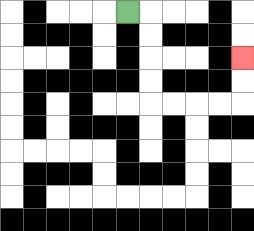{'start': '[5, 0]', 'end': '[10, 2]', 'path_directions': 'R,D,D,D,D,R,R,R,R,U,U', 'path_coordinates': '[[5, 0], [6, 0], [6, 1], [6, 2], [6, 3], [6, 4], [7, 4], [8, 4], [9, 4], [10, 4], [10, 3], [10, 2]]'}